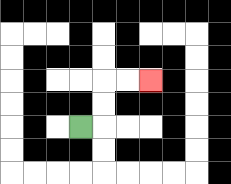{'start': '[3, 5]', 'end': '[6, 3]', 'path_directions': 'R,U,U,R,R', 'path_coordinates': '[[3, 5], [4, 5], [4, 4], [4, 3], [5, 3], [6, 3]]'}